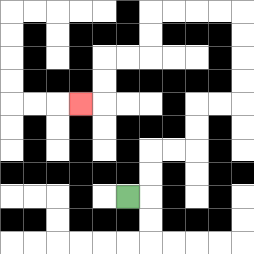{'start': '[5, 8]', 'end': '[3, 4]', 'path_directions': 'R,U,U,R,R,U,U,R,R,U,U,U,U,L,L,L,L,D,D,L,L,D,D,L', 'path_coordinates': '[[5, 8], [6, 8], [6, 7], [6, 6], [7, 6], [8, 6], [8, 5], [8, 4], [9, 4], [10, 4], [10, 3], [10, 2], [10, 1], [10, 0], [9, 0], [8, 0], [7, 0], [6, 0], [6, 1], [6, 2], [5, 2], [4, 2], [4, 3], [4, 4], [3, 4]]'}